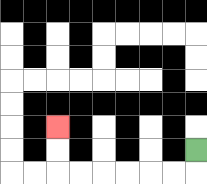{'start': '[8, 6]', 'end': '[2, 5]', 'path_directions': 'D,L,L,L,L,L,L,U,U', 'path_coordinates': '[[8, 6], [8, 7], [7, 7], [6, 7], [5, 7], [4, 7], [3, 7], [2, 7], [2, 6], [2, 5]]'}